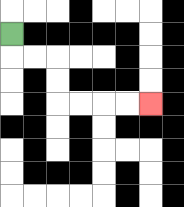{'start': '[0, 1]', 'end': '[6, 4]', 'path_directions': 'D,R,R,D,D,R,R,R,R', 'path_coordinates': '[[0, 1], [0, 2], [1, 2], [2, 2], [2, 3], [2, 4], [3, 4], [4, 4], [5, 4], [6, 4]]'}